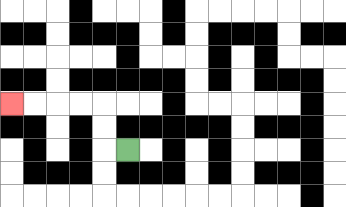{'start': '[5, 6]', 'end': '[0, 4]', 'path_directions': 'L,U,U,L,L,L,L', 'path_coordinates': '[[5, 6], [4, 6], [4, 5], [4, 4], [3, 4], [2, 4], [1, 4], [0, 4]]'}